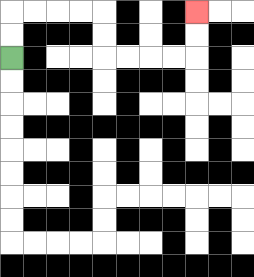{'start': '[0, 2]', 'end': '[8, 0]', 'path_directions': 'U,U,R,R,R,R,D,D,R,R,R,R,U,U', 'path_coordinates': '[[0, 2], [0, 1], [0, 0], [1, 0], [2, 0], [3, 0], [4, 0], [4, 1], [4, 2], [5, 2], [6, 2], [7, 2], [8, 2], [8, 1], [8, 0]]'}